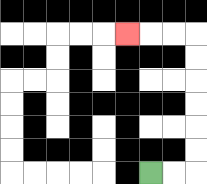{'start': '[6, 7]', 'end': '[5, 1]', 'path_directions': 'R,R,U,U,U,U,U,U,L,L,L', 'path_coordinates': '[[6, 7], [7, 7], [8, 7], [8, 6], [8, 5], [8, 4], [8, 3], [8, 2], [8, 1], [7, 1], [6, 1], [5, 1]]'}